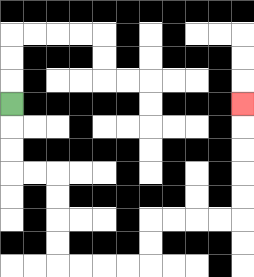{'start': '[0, 4]', 'end': '[10, 4]', 'path_directions': 'D,D,D,R,R,D,D,D,D,R,R,R,R,U,U,R,R,R,R,U,U,U,U,U', 'path_coordinates': '[[0, 4], [0, 5], [0, 6], [0, 7], [1, 7], [2, 7], [2, 8], [2, 9], [2, 10], [2, 11], [3, 11], [4, 11], [5, 11], [6, 11], [6, 10], [6, 9], [7, 9], [8, 9], [9, 9], [10, 9], [10, 8], [10, 7], [10, 6], [10, 5], [10, 4]]'}